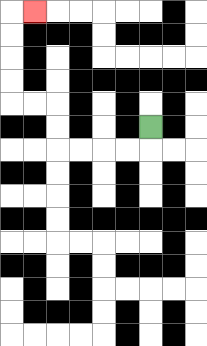{'start': '[6, 5]', 'end': '[1, 0]', 'path_directions': 'D,L,L,L,L,U,U,L,L,U,U,U,U,R', 'path_coordinates': '[[6, 5], [6, 6], [5, 6], [4, 6], [3, 6], [2, 6], [2, 5], [2, 4], [1, 4], [0, 4], [0, 3], [0, 2], [0, 1], [0, 0], [1, 0]]'}